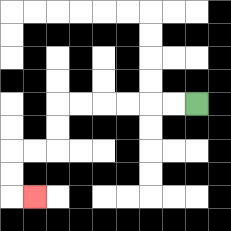{'start': '[8, 4]', 'end': '[1, 8]', 'path_directions': 'L,L,L,L,L,L,D,D,L,L,D,D,R', 'path_coordinates': '[[8, 4], [7, 4], [6, 4], [5, 4], [4, 4], [3, 4], [2, 4], [2, 5], [2, 6], [1, 6], [0, 6], [0, 7], [0, 8], [1, 8]]'}